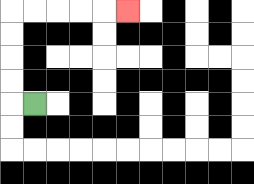{'start': '[1, 4]', 'end': '[5, 0]', 'path_directions': 'L,U,U,U,U,R,R,R,R,R', 'path_coordinates': '[[1, 4], [0, 4], [0, 3], [0, 2], [0, 1], [0, 0], [1, 0], [2, 0], [3, 0], [4, 0], [5, 0]]'}